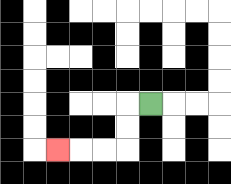{'start': '[6, 4]', 'end': '[2, 6]', 'path_directions': 'L,D,D,L,L,L', 'path_coordinates': '[[6, 4], [5, 4], [5, 5], [5, 6], [4, 6], [3, 6], [2, 6]]'}